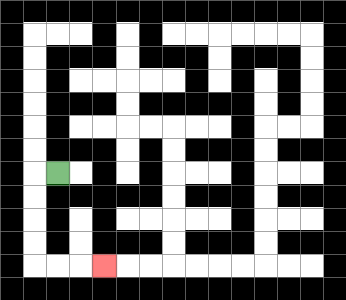{'start': '[2, 7]', 'end': '[4, 11]', 'path_directions': 'L,D,D,D,D,R,R,R', 'path_coordinates': '[[2, 7], [1, 7], [1, 8], [1, 9], [1, 10], [1, 11], [2, 11], [3, 11], [4, 11]]'}